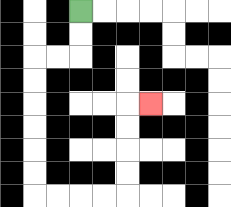{'start': '[3, 0]', 'end': '[6, 4]', 'path_directions': 'D,D,L,L,D,D,D,D,D,D,R,R,R,R,U,U,U,U,R', 'path_coordinates': '[[3, 0], [3, 1], [3, 2], [2, 2], [1, 2], [1, 3], [1, 4], [1, 5], [1, 6], [1, 7], [1, 8], [2, 8], [3, 8], [4, 8], [5, 8], [5, 7], [5, 6], [5, 5], [5, 4], [6, 4]]'}